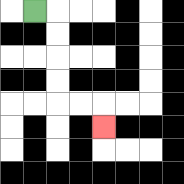{'start': '[1, 0]', 'end': '[4, 5]', 'path_directions': 'R,D,D,D,D,R,R,D', 'path_coordinates': '[[1, 0], [2, 0], [2, 1], [2, 2], [2, 3], [2, 4], [3, 4], [4, 4], [4, 5]]'}